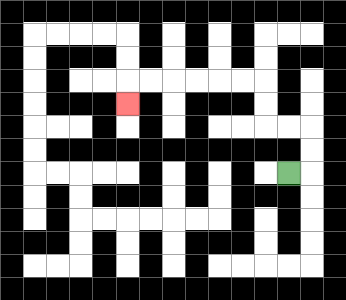{'start': '[12, 7]', 'end': '[5, 4]', 'path_directions': 'R,U,U,L,L,U,U,L,L,L,L,L,L,D', 'path_coordinates': '[[12, 7], [13, 7], [13, 6], [13, 5], [12, 5], [11, 5], [11, 4], [11, 3], [10, 3], [9, 3], [8, 3], [7, 3], [6, 3], [5, 3], [5, 4]]'}